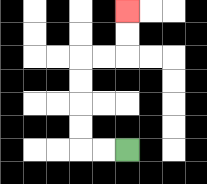{'start': '[5, 6]', 'end': '[5, 0]', 'path_directions': 'L,L,U,U,U,U,R,R,U,U', 'path_coordinates': '[[5, 6], [4, 6], [3, 6], [3, 5], [3, 4], [3, 3], [3, 2], [4, 2], [5, 2], [5, 1], [5, 0]]'}